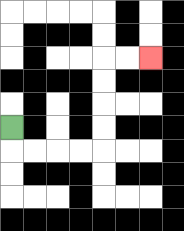{'start': '[0, 5]', 'end': '[6, 2]', 'path_directions': 'D,R,R,R,R,U,U,U,U,R,R', 'path_coordinates': '[[0, 5], [0, 6], [1, 6], [2, 6], [3, 6], [4, 6], [4, 5], [4, 4], [4, 3], [4, 2], [5, 2], [6, 2]]'}